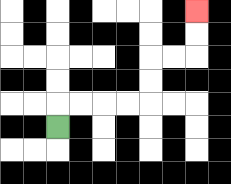{'start': '[2, 5]', 'end': '[8, 0]', 'path_directions': 'U,R,R,R,R,U,U,R,R,U,U', 'path_coordinates': '[[2, 5], [2, 4], [3, 4], [4, 4], [5, 4], [6, 4], [6, 3], [6, 2], [7, 2], [8, 2], [8, 1], [8, 0]]'}